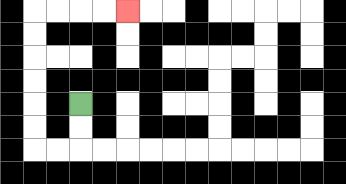{'start': '[3, 4]', 'end': '[5, 0]', 'path_directions': 'D,D,L,L,U,U,U,U,U,U,R,R,R,R', 'path_coordinates': '[[3, 4], [3, 5], [3, 6], [2, 6], [1, 6], [1, 5], [1, 4], [1, 3], [1, 2], [1, 1], [1, 0], [2, 0], [3, 0], [4, 0], [5, 0]]'}